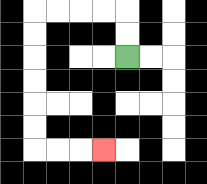{'start': '[5, 2]', 'end': '[4, 6]', 'path_directions': 'U,U,L,L,L,L,D,D,D,D,D,D,R,R,R', 'path_coordinates': '[[5, 2], [5, 1], [5, 0], [4, 0], [3, 0], [2, 0], [1, 0], [1, 1], [1, 2], [1, 3], [1, 4], [1, 5], [1, 6], [2, 6], [3, 6], [4, 6]]'}